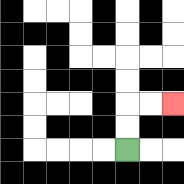{'start': '[5, 6]', 'end': '[7, 4]', 'path_directions': 'U,U,R,R', 'path_coordinates': '[[5, 6], [5, 5], [5, 4], [6, 4], [7, 4]]'}